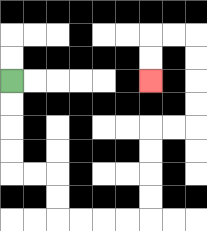{'start': '[0, 3]', 'end': '[6, 3]', 'path_directions': 'D,D,D,D,R,R,D,D,R,R,R,R,U,U,U,U,R,R,U,U,U,U,L,L,D,D', 'path_coordinates': '[[0, 3], [0, 4], [0, 5], [0, 6], [0, 7], [1, 7], [2, 7], [2, 8], [2, 9], [3, 9], [4, 9], [5, 9], [6, 9], [6, 8], [6, 7], [6, 6], [6, 5], [7, 5], [8, 5], [8, 4], [8, 3], [8, 2], [8, 1], [7, 1], [6, 1], [6, 2], [6, 3]]'}